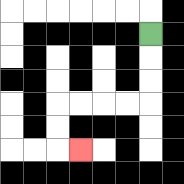{'start': '[6, 1]', 'end': '[3, 6]', 'path_directions': 'D,D,D,L,L,L,L,D,D,R', 'path_coordinates': '[[6, 1], [6, 2], [6, 3], [6, 4], [5, 4], [4, 4], [3, 4], [2, 4], [2, 5], [2, 6], [3, 6]]'}